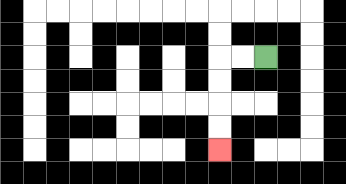{'start': '[11, 2]', 'end': '[9, 6]', 'path_directions': 'L,L,D,D,D,D', 'path_coordinates': '[[11, 2], [10, 2], [9, 2], [9, 3], [9, 4], [9, 5], [9, 6]]'}